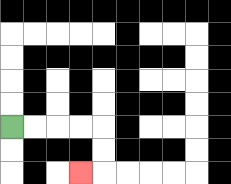{'start': '[0, 5]', 'end': '[3, 7]', 'path_directions': 'R,R,R,R,D,D,L', 'path_coordinates': '[[0, 5], [1, 5], [2, 5], [3, 5], [4, 5], [4, 6], [4, 7], [3, 7]]'}